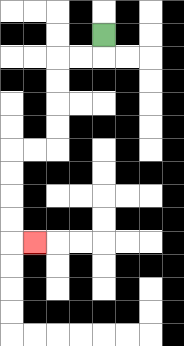{'start': '[4, 1]', 'end': '[1, 10]', 'path_directions': 'D,L,L,D,D,D,D,L,L,D,D,D,D,R', 'path_coordinates': '[[4, 1], [4, 2], [3, 2], [2, 2], [2, 3], [2, 4], [2, 5], [2, 6], [1, 6], [0, 6], [0, 7], [0, 8], [0, 9], [0, 10], [1, 10]]'}